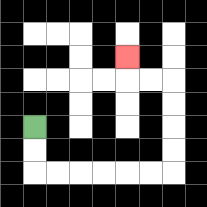{'start': '[1, 5]', 'end': '[5, 2]', 'path_directions': 'D,D,R,R,R,R,R,R,U,U,U,U,L,L,U', 'path_coordinates': '[[1, 5], [1, 6], [1, 7], [2, 7], [3, 7], [4, 7], [5, 7], [6, 7], [7, 7], [7, 6], [7, 5], [7, 4], [7, 3], [6, 3], [5, 3], [5, 2]]'}